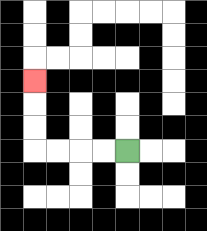{'start': '[5, 6]', 'end': '[1, 3]', 'path_directions': 'L,L,L,L,U,U,U', 'path_coordinates': '[[5, 6], [4, 6], [3, 6], [2, 6], [1, 6], [1, 5], [1, 4], [1, 3]]'}